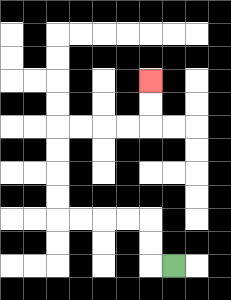{'start': '[7, 11]', 'end': '[6, 3]', 'path_directions': 'L,U,U,L,L,L,L,U,U,U,U,R,R,R,R,U,U', 'path_coordinates': '[[7, 11], [6, 11], [6, 10], [6, 9], [5, 9], [4, 9], [3, 9], [2, 9], [2, 8], [2, 7], [2, 6], [2, 5], [3, 5], [4, 5], [5, 5], [6, 5], [6, 4], [6, 3]]'}